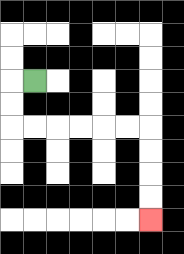{'start': '[1, 3]', 'end': '[6, 9]', 'path_directions': 'L,D,D,R,R,R,R,R,R,D,D,D,D', 'path_coordinates': '[[1, 3], [0, 3], [0, 4], [0, 5], [1, 5], [2, 5], [3, 5], [4, 5], [5, 5], [6, 5], [6, 6], [6, 7], [6, 8], [6, 9]]'}